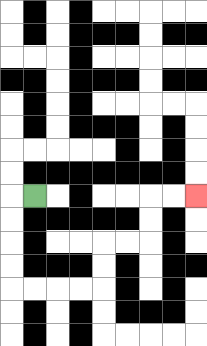{'start': '[1, 8]', 'end': '[8, 8]', 'path_directions': 'L,D,D,D,D,R,R,R,R,U,U,R,R,U,U,R,R', 'path_coordinates': '[[1, 8], [0, 8], [0, 9], [0, 10], [0, 11], [0, 12], [1, 12], [2, 12], [3, 12], [4, 12], [4, 11], [4, 10], [5, 10], [6, 10], [6, 9], [6, 8], [7, 8], [8, 8]]'}